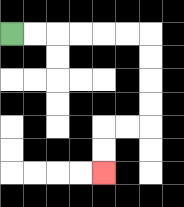{'start': '[0, 1]', 'end': '[4, 7]', 'path_directions': 'R,R,R,R,R,R,D,D,D,D,L,L,D,D', 'path_coordinates': '[[0, 1], [1, 1], [2, 1], [3, 1], [4, 1], [5, 1], [6, 1], [6, 2], [6, 3], [6, 4], [6, 5], [5, 5], [4, 5], [4, 6], [4, 7]]'}